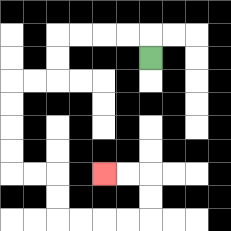{'start': '[6, 2]', 'end': '[4, 7]', 'path_directions': 'U,L,L,L,L,D,D,L,L,D,D,D,D,R,R,D,D,R,R,R,R,U,U,L,L', 'path_coordinates': '[[6, 2], [6, 1], [5, 1], [4, 1], [3, 1], [2, 1], [2, 2], [2, 3], [1, 3], [0, 3], [0, 4], [0, 5], [0, 6], [0, 7], [1, 7], [2, 7], [2, 8], [2, 9], [3, 9], [4, 9], [5, 9], [6, 9], [6, 8], [6, 7], [5, 7], [4, 7]]'}